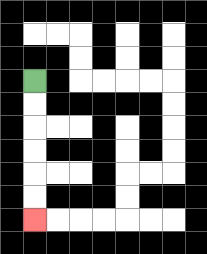{'start': '[1, 3]', 'end': '[1, 9]', 'path_directions': 'D,D,D,D,D,D', 'path_coordinates': '[[1, 3], [1, 4], [1, 5], [1, 6], [1, 7], [1, 8], [1, 9]]'}